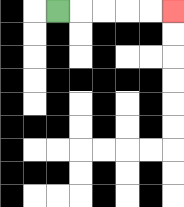{'start': '[2, 0]', 'end': '[7, 0]', 'path_directions': 'R,R,R,R,R', 'path_coordinates': '[[2, 0], [3, 0], [4, 0], [5, 0], [6, 0], [7, 0]]'}